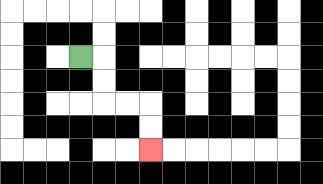{'start': '[3, 2]', 'end': '[6, 6]', 'path_directions': 'R,D,D,R,R,D,D', 'path_coordinates': '[[3, 2], [4, 2], [4, 3], [4, 4], [5, 4], [6, 4], [6, 5], [6, 6]]'}